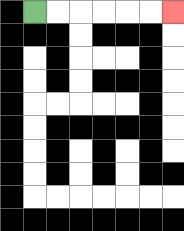{'start': '[1, 0]', 'end': '[7, 0]', 'path_directions': 'R,R,R,R,R,R', 'path_coordinates': '[[1, 0], [2, 0], [3, 0], [4, 0], [5, 0], [6, 0], [7, 0]]'}